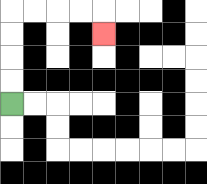{'start': '[0, 4]', 'end': '[4, 1]', 'path_directions': 'U,U,U,U,R,R,R,R,D', 'path_coordinates': '[[0, 4], [0, 3], [0, 2], [0, 1], [0, 0], [1, 0], [2, 0], [3, 0], [4, 0], [4, 1]]'}